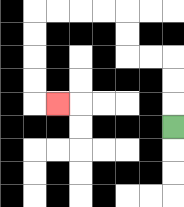{'start': '[7, 5]', 'end': '[2, 4]', 'path_directions': 'U,U,U,L,L,U,U,L,L,L,L,D,D,D,D,R', 'path_coordinates': '[[7, 5], [7, 4], [7, 3], [7, 2], [6, 2], [5, 2], [5, 1], [5, 0], [4, 0], [3, 0], [2, 0], [1, 0], [1, 1], [1, 2], [1, 3], [1, 4], [2, 4]]'}